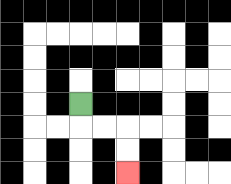{'start': '[3, 4]', 'end': '[5, 7]', 'path_directions': 'D,R,R,D,D', 'path_coordinates': '[[3, 4], [3, 5], [4, 5], [5, 5], [5, 6], [5, 7]]'}